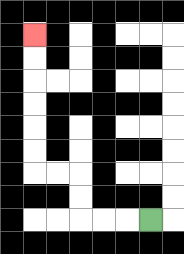{'start': '[6, 9]', 'end': '[1, 1]', 'path_directions': 'L,L,L,U,U,L,L,U,U,U,U,U,U', 'path_coordinates': '[[6, 9], [5, 9], [4, 9], [3, 9], [3, 8], [3, 7], [2, 7], [1, 7], [1, 6], [1, 5], [1, 4], [1, 3], [1, 2], [1, 1]]'}